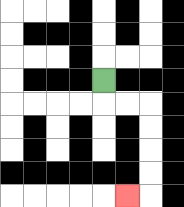{'start': '[4, 3]', 'end': '[5, 8]', 'path_directions': 'D,R,R,D,D,D,D,L', 'path_coordinates': '[[4, 3], [4, 4], [5, 4], [6, 4], [6, 5], [6, 6], [6, 7], [6, 8], [5, 8]]'}